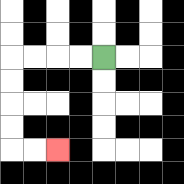{'start': '[4, 2]', 'end': '[2, 6]', 'path_directions': 'L,L,L,L,D,D,D,D,R,R', 'path_coordinates': '[[4, 2], [3, 2], [2, 2], [1, 2], [0, 2], [0, 3], [0, 4], [0, 5], [0, 6], [1, 6], [2, 6]]'}